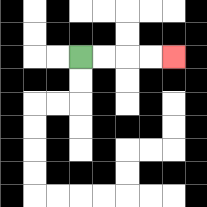{'start': '[3, 2]', 'end': '[7, 2]', 'path_directions': 'R,R,R,R', 'path_coordinates': '[[3, 2], [4, 2], [5, 2], [6, 2], [7, 2]]'}